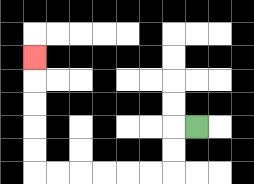{'start': '[8, 5]', 'end': '[1, 2]', 'path_directions': 'L,D,D,L,L,L,L,L,L,U,U,U,U,U', 'path_coordinates': '[[8, 5], [7, 5], [7, 6], [7, 7], [6, 7], [5, 7], [4, 7], [3, 7], [2, 7], [1, 7], [1, 6], [1, 5], [1, 4], [1, 3], [1, 2]]'}